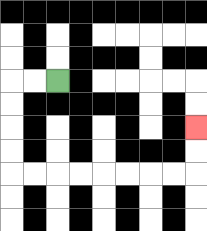{'start': '[2, 3]', 'end': '[8, 5]', 'path_directions': 'L,L,D,D,D,D,R,R,R,R,R,R,R,R,U,U', 'path_coordinates': '[[2, 3], [1, 3], [0, 3], [0, 4], [0, 5], [0, 6], [0, 7], [1, 7], [2, 7], [3, 7], [4, 7], [5, 7], [6, 7], [7, 7], [8, 7], [8, 6], [8, 5]]'}